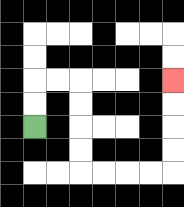{'start': '[1, 5]', 'end': '[7, 3]', 'path_directions': 'U,U,R,R,D,D,D,D,R,R,R,R,U,U,U,U', 'path_coordinates': '[[1, 5], [1, 4], [1, 3], [2, 3], [3, 3], [3, 4], [3, 5], [3, 6], [3, 7], [4, 7], [5, 7], [6, 7], [7, 7], [7, 6], [7, 5], [7, 4], [7, 3]]'}